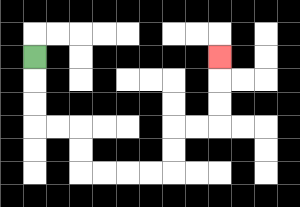{'start': '[1, 2]', 'end': '[9, 2]', 'path_directions': 'D,D,D,R,R,D,D,R,R,R,R,U,U,R,R,U,U,U', 'path_coordinates': '[[1, 2], [1, 3], [1, 4], [1, 5], [2, 5], [3, 5], [3, 6], [3, 7], [4, 7], [5, 7], [6, 7], [7, 7], [7, 6], [7, 5], [8, 5], [9, 5], [9, 4], [9, 3], [9, 2]]'}